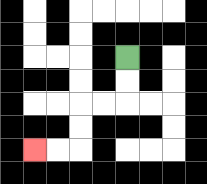{'start': '[5, 2]', 'end': '[1, 6]', 'path_directions': 'D,D,L,L,D,D,L,L', 'path_coordinates': '[[5, 2], [5, 3], [5, 4], [4, 4], [3, 4], [3, 5], [3, 6], [2, 6], [1, 6]]'}